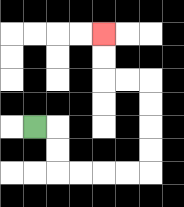{'start': '[1, 5]', 'end': '[4, 1]', 'path_directions': 'R,D,D,R,R,R,R,U,U,U,U,L,L,U,U', 'path_coordinates': '[[1, 5], [2, 5], [2, 6], [2, 7], [3, 7], [4, 7], [5, 7], [6, 7], [6, 6], [6, 5], [6, 4], [6, 3], [5, 3], [4, 3], [4, 2], [4, 1]]'}